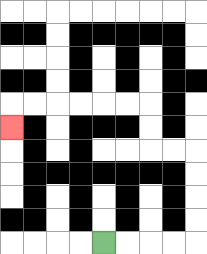{'start': '[4, 10]', 'end': '[0, 5]', 'path_directions': 'R,R,R,R,U,U,U,U,L,L,U,U,L,L,L,L,L,L,D', 'path_coordinates': '[[4, 10], [5, 10], [6, 10], [7, 10], [8, 10], [8, 9], [8, 8], [8, 7], [8, 6], [7, 6], [6, 6], [6, 5], [6, 4], [5, 4], [4, 4], [3, 4], [2, 4], [1, 4], [0, 4], [0, 5]]'}